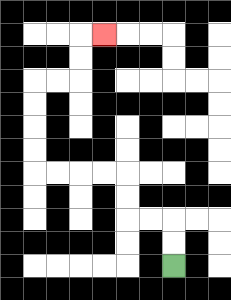{'start': '[7, 11]', 'end': '[4, 1]', 'path_directions': 'U,U,L,L,U,U,L,L,L,L,U,U,U,U,R,R,U,U,R', 'path_coordinates': '[[7, 11], [7, 10], [7, 9], [6, 9], [5, 9], [5, 8], [5, 7], [4, 7], [3, 7], [2, 7], [1, 7], [1, 6], [1, 5], [1, 4], [1, 3], [2, 3], [3, 3], [3, 2], [3, 1], [4, 1]]'}